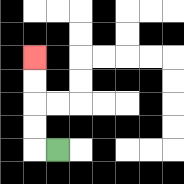{'start': '[2, 6]', 'end': '[1, 2]', 'path_directions': 'L,U,U,U,U', 'path_coordinates': '[[2, 6], [1, 6], [1, 5], [1, 4], [1, 3], [1, 2]]'}